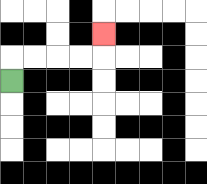{'start': '[0, 3]', 'end': '[4, 1]', 'path_directions': 'U,R,R,R,R,U', 'path_coordinates': '[[0, 3], [0, 2], [1, 2], [2, 2], [3, 2], [4, 2], [4, 1]]'}